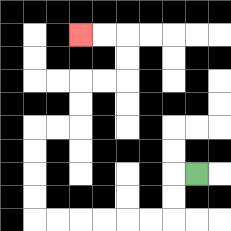{'start': '[8, 7]', 'end': '[3, 1]', 'path_directions': 'L,D,D,L,L,L,L,L,L,U,U,U,U,R,R,U,U,R,R,U,U,L,L', 'path_coordinates': '[[8, 7], [7, 7], [7, 8], [7, 9], [6, 9], [5, 9], [4, 9], [3, 9], [2, 9], [1, 9], [1, 8], [1, 7], [1, 6], [1, 5], [2, 5], [3, 5], [3, 4], [3, 3], [4, 3], [5, 3], [5, 2], [5, 1], [4, 1], [3, 1]]'}